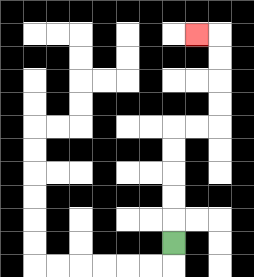{'start': '[7, 10]', 'end': '[8, 1]', 'path_directions': 'U,U,U,U,U,R,R,U,U,U,U,L', 'path_coordinates': '[[7, 10], [7, 9], [7, 8], [7, 7], [7, 6], [7, 5], [8, 5], [9, 5], [9, 4], [9, 3], [9, 2], [9, 1], [8, 1]]'}